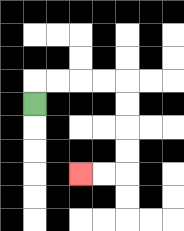{'start': '[1, 4]', 'end': '[3, 7]', 'path_directions': 'U,R,R,R,R,D,D,D,D,L,L', 'path_coordinates': '[[1, 4], [1, 3], [2, 3], [3, 3], [4, 3], [5, 3], [5, 4], [5, 5], [5, 6], [5, 7], [4, 7], [3, 7]]'}